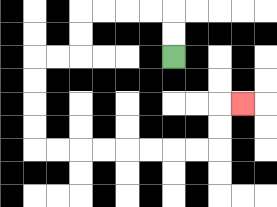{'start': '[7, 2]', 'end': '[10, 4]', 'path_directions': 'U,U,L,L,L,L,D,D,L,L,D,D,D,D,R,R,R,R,R,R,R,R,U,U,R', 'path_coordinates': '[[7, 2], [7, 1], [7, 0], [6, 0], [5, 0], [4, 0], [3, 0], [3, 1], [3, 2], [2, 2], [1, 2], [1, 3], [1, 4], [1, 5], [1, 6], [2, 6], [3, 6], [4, 6], [5, 6], [6, 6], [7, 6], [8, 6], [9, 6], [9, 5], [9, 4], [10, 4]]'}